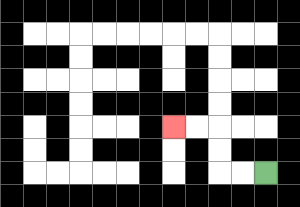{'start': '[11, 7]', 'end': '[7, 5]', 'path_directions': 'L,L,U,U,L,L', 'path_coordinates': '[[11, 7], [10, 7], [9, 7], [9, 6], [9, 5], [8, 5], [7, 5]]'}